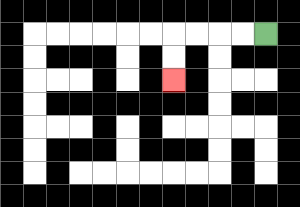{'start': '[11, 1]', 'end': '[7, 3]', 'path_directions': 'L,L,L,L,D,D', 'path_coordinates': '[[11, 1], [10, 1], [9, 1], [8, 1], [7, 1], [7, 2], [7, 3]]'}